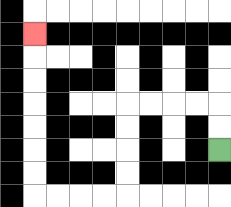{'start': '[9, 6]', 'end': '[1, 1]', 'path_directions': 'U,U,L,L,L,L,D,D,D,D,L,L,L,L,U,U,U,U,U,U,U', 'path_coordinates': '[[9, 6], [9, 5], [9, 4], [8, 4], [7, 4], [6, 4], [5, 4], [5, 5], [5, 6], [5, 7], [5, 8], [4, 8], [3, 8], [2, 8], [1, 8], [1, 7], [1, 6], [1, 5], [1, 4], [1, 3], [1, 2], [1, 1]]'}